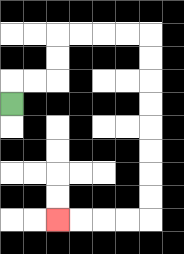{'start': '[0, 4]', 'end': '[2, 9]', 'path_directions': 'U,R,R,U,U,R,R,R,R,D,D,D,D,D,D,D,D,L,L,L,L', 'path_coordinates': '[[0, 4], [0, 3], [1, 3], [2, 3], [2, 2], [2, 1], [3, 1], [4, 1], [5, 1], [6, 1], [6, 2], [6, 3], [6, 4], [6, 5], [6, 6], [6, 7], [6, 8], [6, 9], [5, 9], [4, 9], [3, 9], [2, 9]]'}